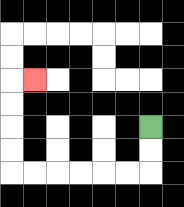{'start': '[6, 5]', 'end': '[1, 3]', 'path_directions': 'D,D,L,L,L,L,L,L,U,U,U,U,R', 'path_coordinates': '[[6, 5], [6, 6], [6, 7], [5, 7], [4, 7], [3, 7], [2, 7], [1, 7], [0, 7], [0, 6], [0, 5], [0, 4], [0, 3], [1, 3]]'}